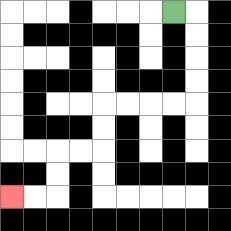{'start': '[7, 0]', 'end': '[0, 8]', 'path_directions': 'R,D,D,D,D,L,L,L,L,D,D,L,L,D,D,L,L', 'path_coordinates': '[[7, 0], [8, 0], [8, 1], [8, 2], [8, 3], [8, 4], [7, 4], [6, 4], [5, 4], [4, 4], [4, 5], [4, 6], [3, 6], [2, 6], [2, 7], [2, 8], [1, 8], [0, 8]]'}